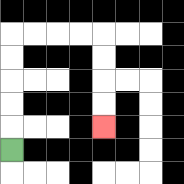{'start': '[0, 6]', 'end': '[4, 5]', 'path_directions': 'U,U,U,U,U,R,R,R,R,D,D,D,D', 'path_coordinates': '[[0, 6], [0, 5], [0, 4], [0, 3], [0, 2], [0, 1], [1, 1], [2, 1], [3, 1], [4, 1], [4, 2], [4, 3], [4, 4], [4, 5]]'}